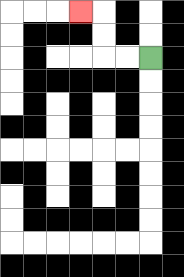{'start': '[6, 2]', 'end': '[3, 0]', 'path_directions': 'L,L,U,U,L', 'path_coordinates': '[[6, 2], [5, 2], [4, 2], [4, 1], [4, 0], [3, 0]]'}